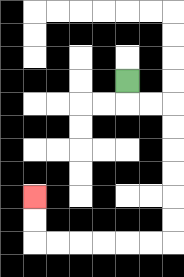{'start': '[5, 3]', 'end': '[1, 8]', 'path_directions': 'D,R,R,D,D,D,D,D,D,L,L,L,L,L,L,U,U', 'path_coordinates': '[[5, 3], [5, 4], [6, 4], [7, 4], [7, 5], [7, 6], [7, 7], [7, 8], [7, 9], [7, 10], [6, 10], [5, 10], [4, 10], [3, 10], [2, 10], [1, 10], [1, 9], [1, 8]]'}